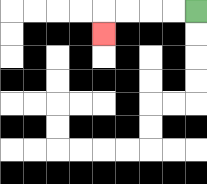{'start': '[8, 0]', 'end': '[4, 1]', 'path_directions': 'L,L,L,L,D', 'path_coordinates': '[[8, 0], [7, 0], [6, 0], [5, 0], [4, 0], [4, 1]]'}